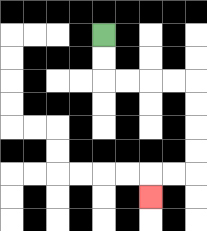{'start': '[4, 1]', 'end': '[6, 8]', 'path_directions': 'D,D,R,R,R,R,D,D,D,D,L,L,D', 'path_coordinates': '[[4, 1], [4, 2], [4, 3], [5, 3], [6, 3], [7, 3], [8, 3], [8, 4], [8, 5], [8, 6], [8, 7], [7, 7], [6, 7], [6, 8]]'}